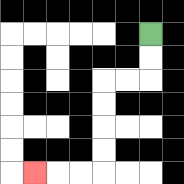{'start': '[6, 1]', 'end': '[1, 7]', 'path_directions': 'D,D,L,L,D,D,D,D,L,L,L', 'path_coordinates': '[[6, 1], [6, 2], [6, 3], [5, 3], [4, 3], [4, 4], [4, 5], [4, 6], [4, 7], [3, 7], [2, 7], [1, 7]]'}